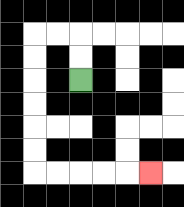{'start': '[3, 3]', 'end': '[6, 7]', 'path_directions': 'U,U,L,L,D,D,D,D,D,D,R,R,R,R,R', 'path_coordinates': '[[3, 3], [3, 2], [3, 1], [2, 1], [1, 1], [1, 2], [1, 3], [1, 4], [1, 5], [1, 6], [1, 7], [2, 7], [3, 7], [4, 7], [5, 7], [6, 7]]'}